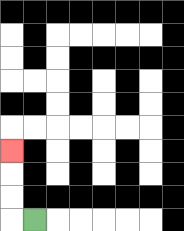{'start': '[1, 9]', 'end': '[0, 6]', 'path_directions': 'L,U,U,U', 'path_coordinates': '[[1, 9], [0, 9], [0, 8], [0, 7], [0, 6]]'}